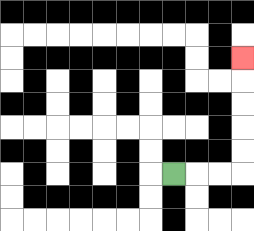{'start': '[7, 7]', 'end': '[10, 2]', 'path_directions': 'R,R,R,U,U,U,U,U', 'path_coordinates': '[[7, 7], [8, 7], [9, 7], [10, 7], [10, 6], [10, 5], [10, 4], [10, 3], [10, 2]]'}